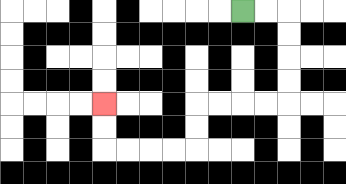{'start': '[10, 0]', 'end': '[4, 4]', 'path_directions': 'R,R,D,D,D,D,L,L,L,L,D,D,L,L,L,L,U,U', 'path_coordinates': '[[10, 0], [11, 0], [12, 0], [12, 1], [12, 2], [12, 3], [12, 4], [11, 4], [10, 4], [9, 4], [8, 4], [8, 5], [8, 6], [7, 6], [6, 6], [5, 6], [4, 6], [4, 5], [4, 4]]'}